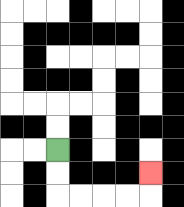{'start': '[2, 6]', 'end': '[6, 7]', 'path_directions': 'D,D,R,R,R,R,U', 'path_coordinates': '[[2, 6], [2, 7], [2, 8], [3, 8], [4, 8], [5, 8], [6, 8], [6, 7]]'}